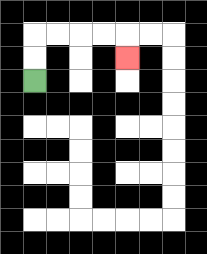{'start': '[1, 3]', 'end': '[5, 2]', 'path_directions': 'U,U,R,R,R,R,D', 'path_coordinates': '[[1, 3], [1, 2], [1, 1], [2, 1], [3, 1], [4, 1], [5, 1], [5, 2]]'}